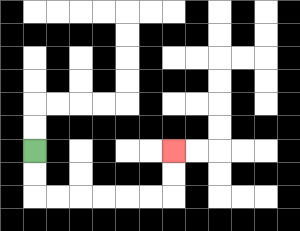{'start': '[1, 6]', 'end': '[7, 6]', 'path_directions': 'D,D,R,R,R,R,R,R,U,U', 'path_coordinates': '[[1, 6], [1, 7], [1, 8], [2, 8], [3, 8], [4, 8], [5, 8], [6, 8], [7, 8], [7, 7], [7, 6]]'}